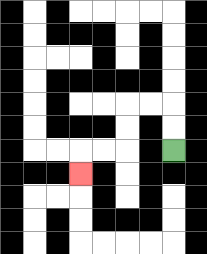{'start': '[7, 6]', 'end': '[3, 7]', 'path_directions': 'U,U,L,L,D,D,L,L,D', 'path_coordinates': '[[7, 6], [7, 5], [7, 4], [6, 4], [5, 4], [5, 5], [5, 6], [4, 6], [3, 6], [3, 7]]'}